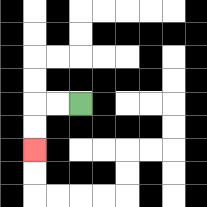{'start': '[3, 4]', 'end': '[1, 6]', 'path_directions': 'L,L,D,D', 'path_coordinates': '[[3, 4], [2, 4], [1, 4], [1, 5], [1, 6]]'}